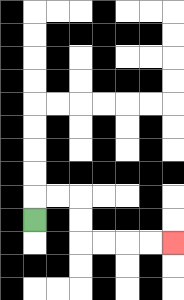{'start': '[1, 9]', 'end': '[7, 10]', 'path_directions': 'U,R,R,D,D,R,R,R,R', 'path_coordinates': '[[1, 9], [1, 8], [2, 8], [3, 8], [3, 9], [3, 10], [4, 10], [5, 10], [6, 10], [7, 10]]'}